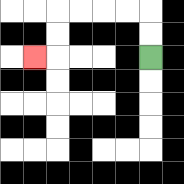{'start': '[6, 2]', 'end': '[1, 2]', 'path_directions': 'U,U,L,L,L,L,D,D,L', 'path_coordinates': '[[6, 2], [6, 1], [6, 0], [5, 0], [4, 0], [3, 0], [2, 0], [2, 1], [2, 2], [1, 2]]'}